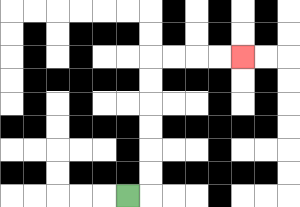{'start': '[5, 8]', 'end': '[10, 2]', 'path_directions': 'R,U,U,U,U,U,U,R,R,R,R', 'path_coordinates': '[[5, 8], [6, 8], [6, 7], [6, 6], [6, 5], [6, 4], [6, 3], [6, 2], [7, 2], [8, 2], [9, 2], [10, 2]]'}